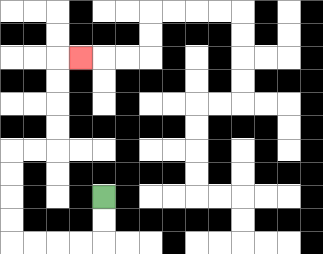{'start': '[4, 8]', 'end': '[3, 2]', 'path_directions': 'D,D,L,L,L,L,U,U,U,U,R,R,U,U,U,U,R', 'path_coordinates': '[[4, 8], [4, 9], [4, 10], [3, 10], [2, 10], [1, 10], [0, 10], [0, 9], [0, 8], [0, 7], [0, 6], [1, 6], [2, 6], [2, 5], [2, 4], [2, 3], [2, 2], [3, 2]]'}